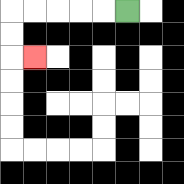{'start': '[5, 0]', 'end': '[1, 2]', 'path_directions': 'L,L,L,L,L,D,D,R', 'path_coordinates': '[[5, 0], [4, 0], [3, 0], [2, 0], [1, 0], [0, 0], [0, 1], [0, 2], [1, 2]]'}